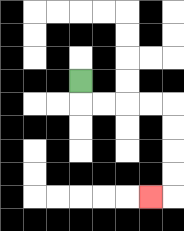{'start': '[3, 3]', 'end': '[6, 8]', 'path_directions': 'D,R,R,R,R,D,D,D,D,L', 'path_coordinates': '[[3, 3], [3, 4], [4, 4], [5, 4], [6, 4], [7, 4], [7, 5], [7, 6], [7, 7], [7, 8], [6, 8]]'}